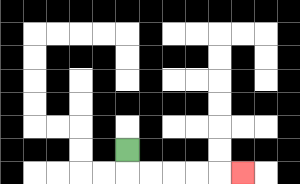{'start': '[5, 6]', 'end': '[10, 7]', 'path_directions': 'D,R,R,R,R,R', 'path_coordinates': '[[5, 6], [5, 7], [6, 7], [7, 7], [8, 7], [9, 7], [10, 7]]'}